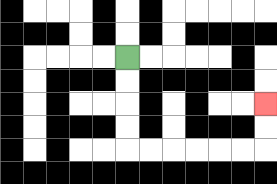{'start': '[5, 2]', 'end': '[11, 4]', 'path_directions': 'D,D,D,D,R,R,R,R,R,R,U,U', 'path_coordinates': '[[5, 2], [5, 3], [5, 4], [5, 5], [5, 6], [6, 6], [7, 6], [8, 6], [9, 6], [10, 6], [11, 6], [11, 5], [11, 4]]'}